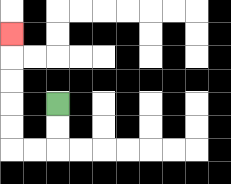{'start': '[2, 4]', 'end': '[0, 1]', 'path_directions': 'D,D,L,L,U,U,U,U,U', 'path_coordinates': '[[2, 4], [2, 5], [2, 6], [1, 6], [0, 6], [0, 5], [0, 4], [0, 3], [0, 2], [0, 1]]'}